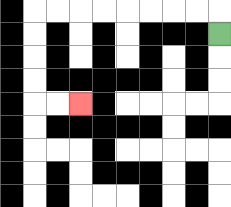{'start': '[9, 1]', 'end': '[3, 4]', 'path_directions': 'U,L,L,L,L,L,L,L,L,D,D,D,D,R,R', 'path_coordinates': '[[9, 1], [9, 0], [8, 0], [7, 0], [6, 0], [5, 0], [4, 0], [3, 0], [2, 0], [1, 0], [1, 1], [1, 2], [1, 3], [1, 4], [2, 4], [3, 4]]'}